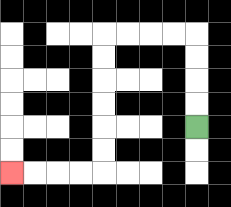{'start': '[8, 5]', 'end': '[0, 7]', 'path_directions': 'U,U,U,U,L,L,L,L,D,D,D,D,D,D,L,L,L,L', 'path_coordinates': '[[8, 5], [8, 4], [8, 3], [8, 2], [8, 1], [7, 1], [6, 1], [5, 1], [4, 1], [4, 2], [4, 3], [4, 4], [4, 5], [4, 6], [4, 7], [3, 7], [2, 7], [1, 7], [0, 7]]'}